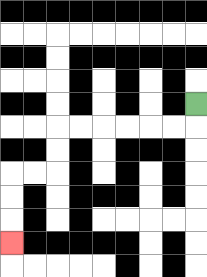{'start': '[8, 4]', 'end': '[0, 10]', 'path_directions': 'D,L,L,L,L,L,L,D,D,L,L,D,D,D', 'path_coordinates': '[[8, 4], [8, 5], [7, 5], [6, 5], [5, 5], [4, 5], [3, 5], [2, 5], [2, 6], [2, 7], [1, 7], [0, 7], [0, 8], [0, 9], [0, 10]]'}